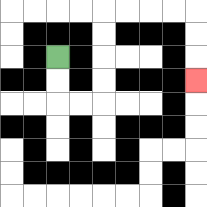{'start': '[2, 2]', 'end': '[8, 3]', 'path_directions': 'D,D,R,R,U,U,U,U,R,R,R,R,D,D,D', 'path_coordinates': '[[2, 2], [2, 3], [2, 4], [3, 4], [4, 4], [4, 3], [4, 2], [4, 1], [4, 0], [5, 0], [6, 0], [7, 0], [8, 0], [8, 1], [8, 2], [8, 3]]'}